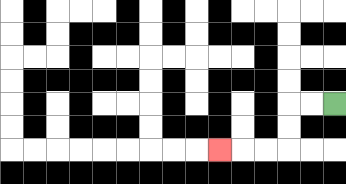{'start': '[14, 4]', 'end': '[9, 6]', 'path_directions': 'L,L,D,D,L,L,L', 'path_coordinates': '[[14, 4], [13, 4], [12, 4], [12, 5], [12, 6], [11, 6], [10, 6], [9, 6]]'}